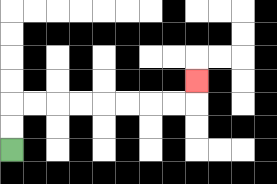{'start': '[0, 6]', 'end': '[8, 3]', 'path_directions': 'U,U,R,R,R,R,R,R,R,R,U', 'path_coordinates': '[[0, 6], [0, 5], [0, 4], [1, 4], [2, 4], [3, 4], [4, 4], [5, 4], [6, 4], [7, 4], [8, 4], [8, 3]]'}